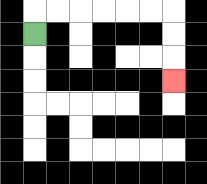{'start': '[1, 1]', 'end': '[7, 3]', 'path_directions': 'U,R,R,R,R,R,R,D,D,D', 'path_coordinates': '[[1, 1], [1, 0], [2, 0], [3, 0], [4, 0], [5, 0], [6, 0], [7, 0], [7, 1], [7, 2], [7, 3]]'}